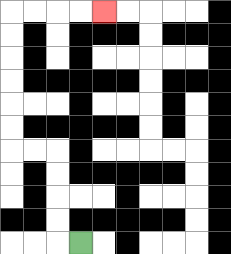{'start': '[3, 10]', 'end': '[4, 0]', 'path_directions': 'L,U,U,U,U,L,L,U,U,U,U,U,U,R,R,R,R', 'path_coordinates': '[[3, 10], [2, 10], [2, 9], [2, 8], [2, 7], [2, 6], [1, 6], [0, 6], [0, 5], [0, 4], [0, 3], [0, 2], [0, 1], [0, 0], [1, 0], [2, 0], [3, 0], [4, 0]]'}